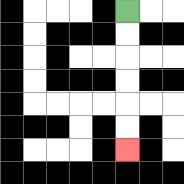{'start': '[5, 0]', 'end': '[5, 6]', 'path_directions': 'D,D,D,D,D,D', 'path_coordinates': '[[5, 0], [5, 1], [5, 2], [5, 3], [5, 4], [5, 5], [5, 6]]'}